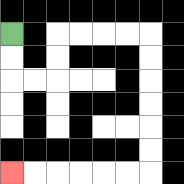{'start': '[0, 1]', 'end': '[0, 7]', 'path_directions': 'D,D,R,R,U,U,R,R,R,R,D,D,D,D,D,D,L,L,L,L,L,L', 'path_coordinates': '[[0, 1], [0, 2], [0, 3], [1, 3], [2, 3], [2, 2], [2, 1], [3, 1], [4, 1], [5, 1], [6, 1], [6, 2], [6, 3], [6, 4], [6, 5], [6, 6], [6, 7], [5, 7], [4, 7], [3, 7], [2, 7], [1, 7], [0, 7]]'}